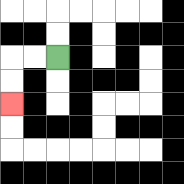{'start': '[2, 2]', 'end': '[0, 4]', 'path_directions': 'L,L,D,D', 'path_coordinates': '[[2, 2], [1, 2], [0, 2], [0, 3], [0, 4]]'}